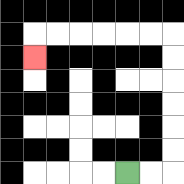{'start': '[5, 7]', 'end': '[1, 2]', 'path_directions': 'R,R,U,U,U,U,U,U,L,L,L,L,L,L,D', 'path_coordinates': '[[5, 7], [6, 7], [7, 7], [7, 6], [7, 5], [7, 4], [7, 3], [7, 2], [7, 1], [6, 1], [5, 1], [4, 1], [3, 1], [2, 1], [1, 1], [1, 2]]'}